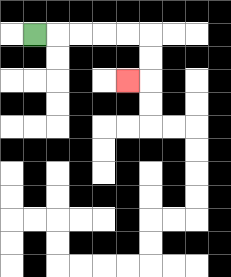{'start': '[1, 1]', 'end': '[5, 3]', 'path_directions': 'R,R,R,R,R,D,D,L', 'path_coordinates': '[[1, 1], [2, 1], [3, 1], [4, 1], [5, 1], [6, 1], [6, 2], [6, 3], [5, 3]]'}